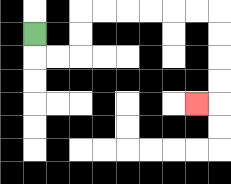{'start': '[1, 1]', 'end': '[8, 4]', 'path_directions': 'D,R,R,U,U,R,R,R,R,R,R,D,D,D,D,L', 'path_coordinates': '[[1, 1], [1, 2], [2, 2], [3, 2], [3, 1], [3, 0], [4, 0], [5, 0], [6, 0], [7, 0], [8, 0], [9, 0], [9, 1], [9, 2], [9, 3], [9, 4], [8, 4]]'}